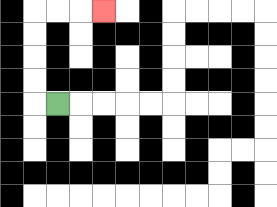{'start': '[2, 4]', 'end': '[4, 0]', 'path_directions': 'L,U,U,U,U,R,R,R', 'path_coordinates': '[[2, 4], [1, 4], [1, 3], [1, 2], [1, 1], [1, 0], [2, 0], [3, 0], [4, 0]]'}